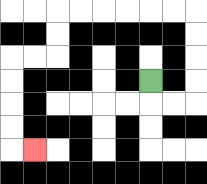{'start': '[6, 3]', 'end': '[1, 6]', 'path_directions': 'D,R,R,U,U,U,U,L,L,L,L,L,L,D,D,L,L,D,D,D,D,R', 'path_coordinates': '[[6, 3], [6, 4], [7, 4], [8, 4], [8, 3], [8, 2], [8, 1], [8, 0], [7, 0], [6, 0], [5, 0], [4, 0], [3, 0], [2, 0], [2, 1], [2, 2], [1, 2], [0, 2], [0, 3], [0, 4], [0, 5], [0, 6], [1, 6]]'}